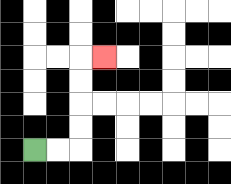{'start': '[1, 6]', 'end': '[4, 2]', 'path_directions': 'R,R,U,U,U,U,R', 'path_coordinates': '[[1, 6], [2, 6], [3, 6], [3, 5], [3, 4], [3, 3], [3, 2], [4, 2]]'}